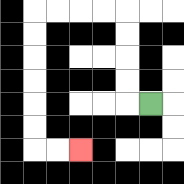{'start': '[6, 4]', 'end': '[3, 6]', 'path_directions': 'L,U,U,U,U,L,L,L,L,D,D,D,D,D,D,R,R', 'path_coordinates': '[[6, 4], [5, 4], [5, 3], [5, 2], [5, 1], [5, 0], [4, 0], [3, 0], [2, 0], [1, 0], [1, 1], [1, 2], [1, 3], [1, 4], [1, 5], [1, 6], [2, 6], [3, 6]]'}